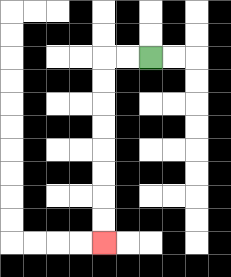{'start': '[6, 2]', 'end': '[4, 10]', 'path_directions': 'L,L,D,D,D,D,D,D,D,D', 'path_coordinates': '[[6, 2], [5, 2], [4, 2], [4, 3], [4, 4], [4, 5], [4, 6], [4, 7], [4, 8], [4, 9], [4, 10]]'}